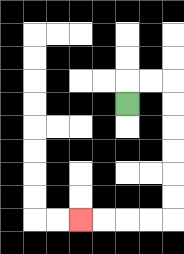{'start': '[5, 4]', 'end': '[3, 9]', 'path_directions': 'U,R,R,D,D,D,D,D,D,L,L,L,L', 'path_coordinates': '[[5, 4], [5, 3], [6, 3], [7, 3], [7, 4], [7, 5], [7, 6], [7, 7], [7, 8], [7, 9], [6, 9], [5, 9], [4, 9], [3, 9]]'}